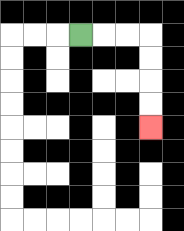{'start': '[3, 1]', 'end': '[6, 5]', 'path_directions': 'R,R,R,D,D,D,D', 'path_coordinates': '[[3, 1], [4, 1], [5, 1], [6, 1], [6, 2], [6, 3], [6, 4], [6, 5]]'}